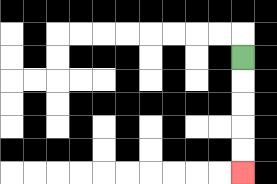{'start': '[10, 2]', 'end': '[10, 7]', 'path_directions': 'D,D,D,D,D', 'path_coordinates': '[[10, 2], [10, 3], [10, 4], [10, 5], [10, 6], [10, 7]]'}